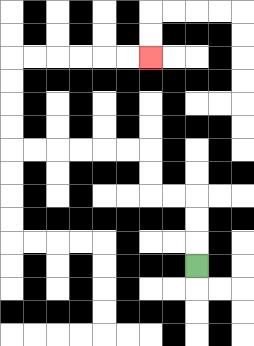{'start': '[8, 11]', 'end': '[6, 2]', 'path_directions': 'U,U,U,L,L,U,U,L,L,L,L,L,L,U,U,U,U,R,R,R,R,R,R', 'path_coordinates': '[[8, 11], [8, 10], [8, 9], [8, 8], [7, 8], [6, 8], [6, 7], [6, 6], [5, 6], [4, 6], [3, 6], [2, 6], [1, 6], [0, 6], [0, 5], [0, 4], [0, 3], [0, 2], [1, 2], [2, 2], [3, 2], [4, 2], [5, 2], [6, 2]]'}